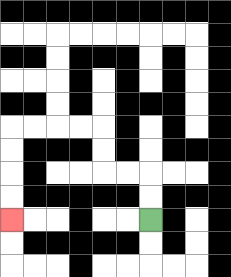{'start': '[6, 9]', 'end': '[0, 9]', 'path_directions': 'U,U,L,L,U,U,L,L,L,L,D,D,D,D', 'path_coordinates': '[[6, 9], [6, 8], [6, 7], [5, 7], [4, 7], [4, 6], [4, 5], [3, 5], [2, 5], [1, 5], [0, 5], [0, 6], [0, 7], [0, 8], [0, 9]]'}